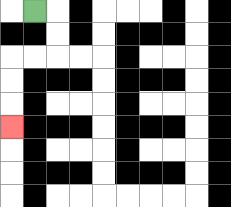{'start': '[1, 0]', 'end': '[0, 5]', 'path_directions': 'R,D,D,L,L,D,D,D', 'path_coordinates': '[[1, 0], [2, 0], [2, 1], [2, 2], [1, 2], [0, 2], [0, 3], [0, 4], [0, 5]]'}